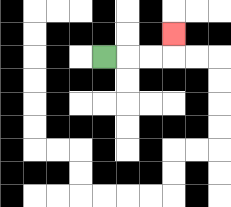{'start': '[4, 2]', 'end': '[7, 1]', 'path_directions': 'R,R,R,U', 'path_coordinates': '[[4, 2], [5, 2], [6, 2], [7, 2], [7, 1]]'}